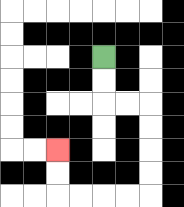{'start': '[4, 2]', 'end': '[2, 6]', 'path_directions': 'D,D,R,R,D,D,D,D,L,L,L,L,U,U', 'path_coordinates': '[[4, 2], [4, 3], [4, 4], [5, 4], [6, 4], [6, 5], [6, 6], [6, 7], [6, 8], [5, 8], [4, 8], [3, 8], [2, 8], [2, 7], [2, 6]]'}